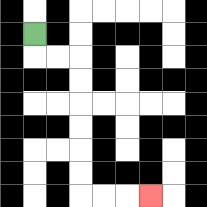{'start': '[1, 1]', 'end': '[6, 8]', 'path_directions': 'D,R,R,D,D,D,D,D,D,R,R,R', 'path_coordinates': '[[1, 1], [1, 2], [2, 2], [3, 2], [3, 3], [3, 4], [3, 5], [3, 6], [3, 7], [3, 8], [4, 8], [5, 8], [6, 8]]'}